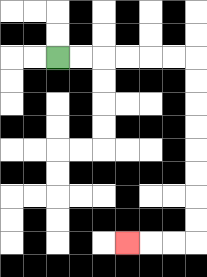{'start': '[2, 2]', 'end': '[5, 10]', 'path_directions': 'R,R,R,R,R,R,D,D,D,D,D,D,D,D,L,L,L', 'path_coordinates': '[[2, 2], [3, 2], [4, 2], [5, 2], [6, 2], [7, 2], [8, 2], [8, 3], [8, 4], [8, 5], [8, 6], [8, 7], [8, 8], [8, 9], [8, 10], [7, 10], [6, 10], [5, 10]]'}